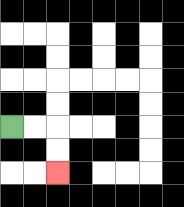{'start': '[0, 5]', 'end': '[2, 7]', 'path_directions': 'R,R,D,D', 'path_coordinates': '[[0, 5], [1, 5], [2, 5], [2, 6], [2, 7]]'}